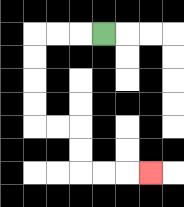{'start': '[4, 1]', 'end': '[6, 7]', 'path_directions': 'L,L,L,D,D,D,D,R,R,D,D,R,R,R', 'path_coordinates': '[[4, 1], [3, 1], [2, 1], [1, 1], [1, 2], [1, 3], [1, 4], [1, 5], [2, 5], [3, 5], [3, 6], [3, 7], [4, 7], [5, 7], [6, 7]]'}